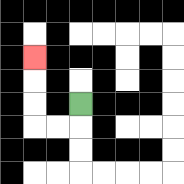{'start': '[3, 4]', 'end': '[1, 2]', 'path_directions': 'D,L,L,U,U,U', 'path_coordinates': '[[3, 4], [3, 5], [2, 5], [1, 5], [1, 4], [1, 3], [1, 2]]'}